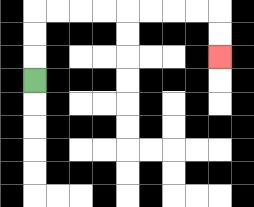{'start': '[1, 3]', 'end': '[9, 2]', 'path_directions': 'U,U,U,R,R,R,R,R,R,R,R,D,D', 'path_coordinates': '[[1, 3], [1, 2], [1, 1], [1, 0], [2, 0], [3, 0], [4, 0], [5, 0], [6, 0], [7, 0], [8, 0], [9, 0], [9, 1], [9, 2]]'}